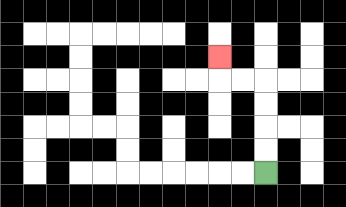{'start': '[11, 7]', 'end': '[9, 2]', 'path_directions': 'U,U,U,U,L,L,U', 'path_coordinates': '[[11, 7], [11, 6], [11, 5], [11, 4], [11, 3], [10, 3], [9, 3], [9, 2]]'}